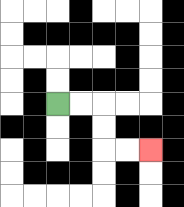{'start': '[2, 4]', 'end': '[6, 6]', 'path_directions': 'R,R,D,D,R,R', 'path_coordinates': '[[2, 4], [3, 4], [4, 4], [4, 5], [4, 6], [5, 6], [6, 6]]'}